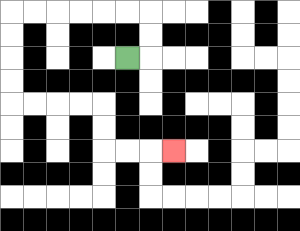{'start': '[5, 2]', 'end': '[7, 6]', 'path_directions': 'R,U,U,L,L,L,L,L,L,D,D,D,D,R,R,R,R,D,D,R,R,R', 'path_coordinates': '[[5, 2], [6, 2], [6, 1], [6, 0], [5, 0], [4, 0], [3, 0], [2, 0], [1, 0], [0, 0], [0, 1], [0, 2], [0, 3], [0, 4], [1, 4], [2, 4], [3, 4], [4, 4], [4, 5], [4, 6], [5, 6], [6, 6], [7, 6]]'}